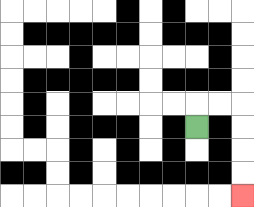{'start': '[8, 5]', 'end': '[10, 8]', 'path_directions': 'U,R,R,D,D,D,D', 'path_coordinates': '[[8, 5], [8, 4], [9, 4], [10, 4], [10, 5], [10, 6], [10, 7], [10, 8]]'}